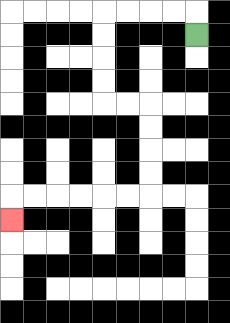{'start': '[8, 1]', 'end': '[0, 9]', 'path_directions': 'U,L,L,L,L,D,D,D,D,R,R,D,D,D,D,L,L,L,L,L,L,D', 'path_coordinates': '[[8, 1], [8, 0], [7, 0], [6, 0], [5, 0], [4, 0], [4, 1], [4, 2], [4, 3], [4, 4], [5, 4], [6, 4], [6, 5], [6, 6], [6, 7], [6, 8], [5, 8], [4, 8], [3, 8], [2, 8], [1, 8], [0, 8], [0, 9]]'}